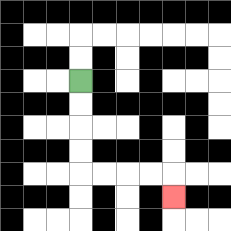{'start': '[3, 3]', 'end': '[7, 8]', 'path_directions': 'D,D,D,D,R,R,R,R,D', 'path_coordinates': '[[3, 3], [3, 4], [3, 5], [3, 6], [3, 7], [4, 7], [5, 7], [6, 7], [7, 7], [7, 8]]'}